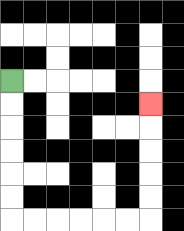{'start': '[0, 3]', 'end': '[6, 4]', 'path_directions': 'D,D,D,D,D,D,R,R,R,R,R,R,U,U,U,U,U', 'path_coordinates': '[[0, 3], [0, 4], [0, 5], [0, 6], [0, 7], [0, 8], [0, 9], [1, 9], [2, 9], [3, 9], [4, 9], [5, 9], [6, 9], [6, 8], [6, 7], [6, 6], [6, 5], [6, 4]]'}